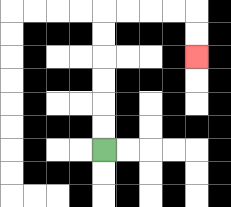{'start': '[4, 6]', 'end': '[8, 2]', 'path_directions': 'U,U,U,U,U,U,R,R,R,R,D,D', 'path_coordinates': '[[4, 6], [4, 5], [4, 4], [4, 3], [4, 2], [4, 1], [4, 0], [5, 0], [6, 0], [7, 0], [8, 0], [8, 1], [8, 2]]'}